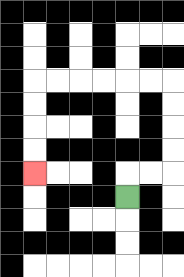{'start': '[5, 8]', 'end': '[1, 7]', 'path_directions': 'U,R,R,U,U,U,U,L,L,L,L,L,L,D,D,D,D', 'path_coordinates': '[[5, 8], [5, 7], [6, 7], [7, 7], [7, 6], [7, 5], [7, 4], [7, 3], [6, 3], [5, 3], [4, 3], [3, 3], [2, 3], [1, 3], [1, 4], [1, 5], [1, 6], [1, 7]]'}